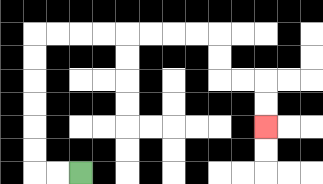{'start': '[3, 7]', 'end': '[11, 5]', 'path_directions': 'L,L,U,U,U,U,U,U,R,R,R,R,R,R,R,R,D,D,R,R,D,D', 'path_coordinates': '[[3, 7], [2, 7], [1, 7], [1, 6], [1, 5], [1, 4], [1, 3], [1, 2], [1, 1], [2, 1], [3, 1], [4, 1], [5, 1], [6, 1], [7, 1], [8, 1], [9, 1], [9, 2], [9, 3], [10, 3], [11, 3], [11, 4], [11, 5]]'}